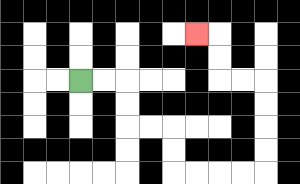{'start': '[3, 3]', 'end': '[8, 1]', 'path_directions': 'R,R,D,D,R,R,D,D,R,R,R,R,U,U,U,U,L,L,U,U,L', 'path_coordinates': '[[3, 3], [4, 3], [5, 3], [5, 4], [5, 5], [6, 5], [7, 5], [7, 6], [7, 7], [8, 7], [9, 7], [10, 7], [11, 7], [11, 6], [11, 5], [11, 4], [11, 3], [10, 3], [9, 3], [9, 2], [9, 1], [8, 1]]'}